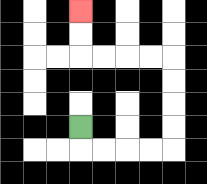{'start': '[3, 5]', 'end': '[3, 0]', 'path_directions': 'D,R,R,R,R,U,U,U,U,L,L,L,L,U,U', 'path_coordinates': '[[3, 5], [3, 6], [4, 6], [5, 6], [6, 6], [7, 6], [7, 5], [7, 4], [7, 3], [7, 2], [6, 2], [5, 2], [4, 2], [3, 2], [3, 1], [3, 0]]'}